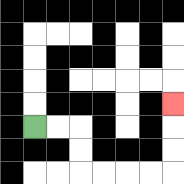{'start': '[1, 5]', 'end': '[7, 4]', 'path_directions': 'R,R,D,D,R,R,R,R,U,U,U', 'path_coordinates': '[[1, 5], [2, 5], [3, 5], [3, 6], [3, 7], [4, 7], [5, 7], [6, 7], [7, 7], [7, 6], [7, 5], [7, 4]]'}